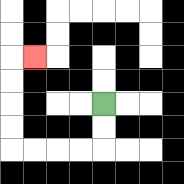{'start': '[4, 4]', 'end': '[1, 2]', 'path_directions': 'D,D,L,L,L,L,U,U,U,U,R', 'path_coordinates': '[[4, 4], [4, 5], [4, 6], [3, 6], [2, 6], [1, 6], [0, 6], [0, 5], [0, 4], [0, 3], [0, 2], [1, 2]]'}